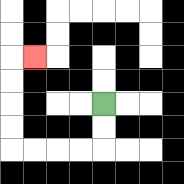{'start': '[4, 4]', 'end': '[1, 2]', 'path_directions': 'D,D,L,L,L,L,U,U,U,U,R', 'path_coordinates': '[[4, 4], [4, 5], [4, 6], [3, 6], [2, 6], [1, 6], [0, 6], [0, 5], [0, 4], [0, 3], [0, 2], [1, 2]]'}